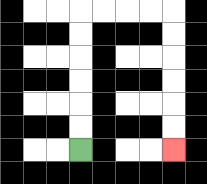{'start': '[3, 6]', 'end': '[7, 6]', 'path_directions': 'U,U,U,U,U,U,R,R,R,R,D,D,D,D,D,D', 'path_coordinates': '[[3, 6], [3, 5], [3, 4], [3, 3], [3, 2], [3, 1], [3, 0], [4, 0], [5, 0], [6, 0], [7, 0], [7, 1], [7, 2], [7, 3], [7, 4], [7, 5], [7, 6]]'}